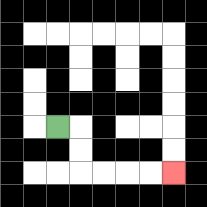{'start': '[2, 5]', 'end': '[7, 7]', 'path_directions': 'R,D,D,R,R,R,R', 'path_coordinates': '[[2, 5], [3, 5], [3, 6], [3, 7], [4, 7], [5, 7], [6, 7], [7, 7]]'}